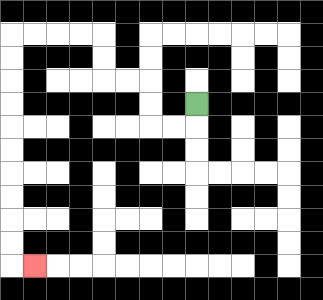{'start': '[8, 4]', 'end': '[1, 11]', 'path_directions': 'D,L,L,U,U,L,L,U,U,L,L,L,L,D,D,D,D,D,D,D,D,D,D,R', 'path_coordinates': '[[8, 4], [8, 5], [7, 5], [6, 5], [6, 4], [6, 3], [5, 3], [4, 3], [4, 2], [4, 1], [3, 1], [2, 1], [1, 1], [0, 1], [0, 2], [0, 3], [0, 4], [0, 5], [0, 6], [0, 7], [0, 8], [0, 9], [0, 10], [0, 11], [1, 11]]'}